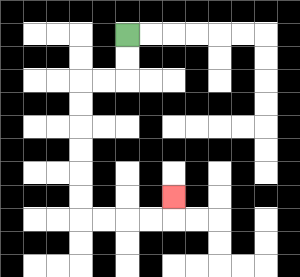{'start': '[5, 1]', 'end': '[7, 8]', 'path_directions': 'D,D,L,L,D,D,D,D,D,D,R,R,R,R,U', 'path_coordinates': '[[5, 1], [5, 2], [5, 3], [4, 3], [3, 3], [3, 4], [3, 5], [3, 6], [3, 7], [3, 8], [3, 9], [4, 9], [5, 9], [6, 9], [7, 9], [7, 8]]'}